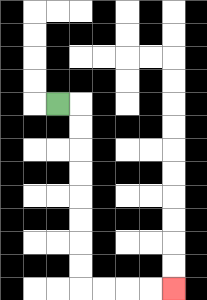{'start': '[2, 4]', 'end': '[7, 12]', 'path_directions': 'R,D,D,D,D,D,D,D,D,R,R,R,R', 'path_coordinates': '[[2, 4], [3, 4], [3, 5], [3, 6], [3, 7], [3, 8], [3, 9], [3, 10], [3, 11], [3, 12], [4, 12], [5, 12], [6, 12], [7, 12]]'}